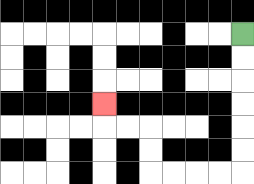{'start': '[10, 1]', 'end': '[4, 4]', 'path_directions': 'D,D,D,D,D,D,L,L,L,L,U,U,L,L,U', 'path_coordinates': '[[10, 1], [10, 2], [10, 3], [10, 4], [10, 5], [10, 6], [10, 7], [9, 7], [8, 7], [7, 7], [6, 7], [6, 6], [6, 5], [5, 5], [4, 5], [4, 4]]'}